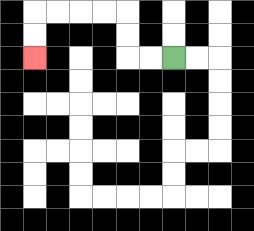{'start': '[7, 2]', 'end': '[1, 2]', 'path_directions': 'L,L,U,U,L,L,L,L,D,D', 'path_coordinates': '[[7, 2], [6, 2], [5, 2], [5, 1], [5, 0], [4, 0], [3, 0], [2, 0], [1, 0], [1, 1], [1, 2]]'}